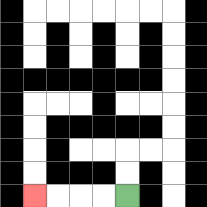{'start': '[5, 8]', 'end': '[1, 8]', 'path_directions': 'L,L,L,L', 'path_coordinates': '[[5, 8], [4, 8], [3, 8], [2, 8], [1, 8]]'}